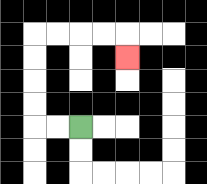{'start': '[3, 5]', 'end': '[5, 2]', 'path_directions': 'L,L,U,U,U,U,R,R,R,R,D', 'path_coordinates': '[[3, 5], [2, 5], [1, 5], [1, 4], [1, 3], [1, 2], [1, 1], [2, 1], [3, 1], [4, 1], [5, 1], [5, 2]]'}